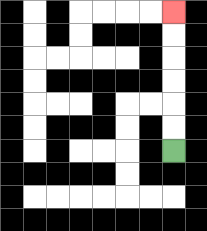{'start': '[7, 6]', 'end': '[7, 0]', 'path_directions': 'U,U,U,U,U,U', 'path_coordinates': '[[7, 6], [7, 5], [7, 4], [7, 3], [7, 2], [7, 1], [7, 0]]'}